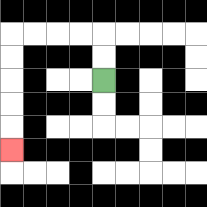{'start': '[4, 3]', 'end': '[0, 6]', 'path_directions': 'U,U,L,L,L,L,D,D,D,D,D', 'path_coordinates': '[[4, 3], [4, 2], [4, 1], [3, 1], [2, 1], [1, 1], [0, 1], [0, 2], [0, 3], [0, 4], [0, 5], [0, 6]]'}